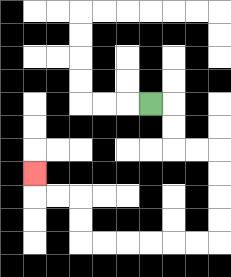{'start': '[6, 4]', 'end': '[1, 7]', 'path_directions': 'R,D,D,R,R,D,D,D,D,L,L,L,L,L,L,U,U,L,L,U', 'path_coordinates': '[[6, 4], [7, 4], [7, 5], [7, 6], [8, 6], [9, 6], [9, 7], [9, 8], [9, 9], [9, 10], [8, 10], [7, 10], [6, 10], [5, 10], [4, 10], [3, 10], [3, 9], [3, 8], [2, 8], [1, 8], [1, 7]]'}